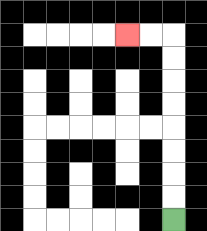{'start': '[7, 9]', 'end': '[5, 1]', 'path_directions': 'U,U,U,U,U,U,U,U,L,L', 'path_coordinates': '[[7, 9], [7, 8], [7, 7], [7, 6], [7, 5], [7, 4], [7, 3], [7, 2], [7, 1], [6, 1], [5, 1]]'}